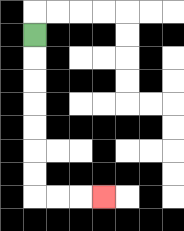{'start': '[1, 1]', 'end': '[4, 8]', 'path_directions': 'D,D,D,D,D,D,D,R,R,R', 'path_coordinates': '[[1, 1], [1, 2], [1, 3], [1, 4], [1, 5], [1, 6], [1, 7], [1, 8], [2, 8], [3, 8], [4, 8]]'}